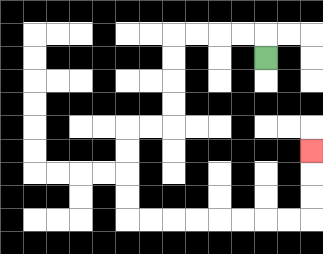{'start': '[11, 2]', 'end': '[13, 6]', 'path_directions': 'U,L,L,L,L,D,D,D,D,L,L,D,D,D,D,R,R,R,R,R,R,R,R,U,U,U', 'path_coordinates': '[[11, 2], [11, 1], [10, 1], [9, 1], [8, 1], [7, 1], [7, 2], [7, 3], [7, 4], [7, 5], [6, 5], [5, 5], [5, 6], [5, 7], [5, 8], [5, 9], [6, 9], [7, 9], [8, 9], [9, 9], [10, 9], [11, 9], [12, 9], [13, 9], [13, 8], [13, 7], [13, 6]]'}